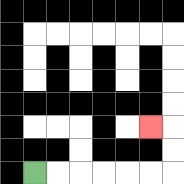{'start': '[1, 7]', 'end': '[6, 5]', 'path_directions': 'R,R,R,R,R,R,U,U,L', 'path_coordinates': '[[1, 7], [2, 7], [3, 7], [4, 7], [5, 7], [6, 7], [7, 7], [7, 6], [7, 5], [6, 5]]'}